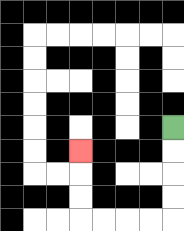{'start': '[7, 5]', 'end': '[3, 6]', 'path_directions': 'D,D,D,D,L,L,L,L,U,U,U', 'path_coordinates': '[[7, 5], [7, 6], [7, 7], [7, 8], [7, 9], [6, 9], [5, 9], [4, 9], [3, 9], [3, 8], [3, 7], [3, 6]]'}